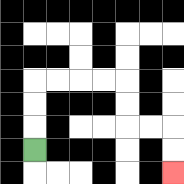{'start': '[1, 6]', 'end': '[7, 7]', 'path_directions': 'U,U,U,R,R,R,R,D,D,R,R,D,D', 'path_coordinates': '[[1, 6], [1, 5], [1, 4], [1, 3], [2, 3], [3, 3], [4, 3], [5, 3], [5, 4], [5, 5], [6, 5], [7, 5], [7, 6], [7, 7]]'}